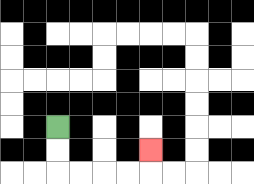{'start': '[2, 5]', 'end': '[6, 6]', 'path_directions': 'D,D,R,R,R,R,U', 'path_coordinates': '[[2, 5], [2, 6], [2, 7], [3, 7], [4, 7], [5, 7], [6, 7], [6, 6]]'}